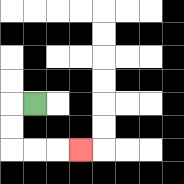{'start': '[1, 4]', 'end': '[3, 6]', 'path_directions': 'L,D,D,R,R,R', 'path_coordinates': '[[1, 4], [0, 4], [0, 5], [0, 6], [1, 6], [2, 6], [3, 6]]'}